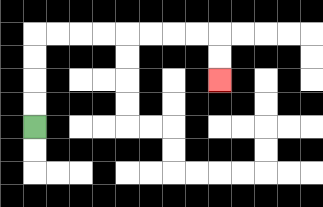{'start': '[1, 5]', 'end': '[9, 3]', 'path_directions': 'U,U,U,U,R,R,R,R,R,R,R,R,D,D', 'path_coordinates': '[[1, 5], [1, 4], [1, 3], [1, 2], [1, 1], [2, 1], [3, 1], [4, 1], [5, 1], [6, 1], [7, 1], [8, 1], [9, 1], [9, 2], [9, 3]]'}